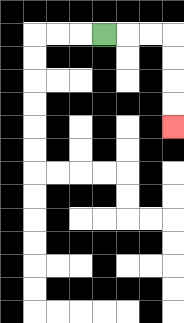{'start': '[4, 1]', 'end': '[7, 5]', 'path_directions': 'R,R,R,D,D,D,D', 'path_coordinates': '[[4, 1], [5, 1], [6, 1], [7, 1], [7, 2], [7, 3], [7, 4], [7, 5]]'}